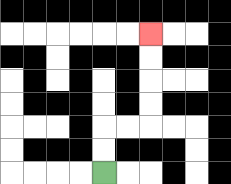{'start': '[4, 7]', 'end': '[6, 1]', 'path_directions': 'U,U,R,R,U,U,U,U', 'path_coordinates': '[[4, 7], [4, 6], [4, 5], [5, 5], [6, 5], [6, 4], [6, 3], [6, 2], [6, 1]]'}